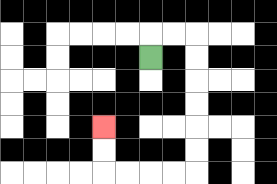{'start': '[6, 2]', 'end': '[4, 5]', 'path_directions': 'U,R,R,D,D,D,D,D,D,L,L,L,L,U,U', 'path_coordinates': '[[6, 2], [6, 1], [7, 1], [8, 1], [8, 2], [8, 3], [8, 4], [8, 5], [8, 6], [8, 7], [7, 7], [6, 7], [5, 7], [4, 7], [4, 6], [4, 5]]'}